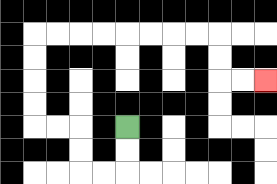{'start': '[5, 5]', 'end': '[11, 3]', 'path_directions': 'D,D,L,L,U,U,L,L,U,U,U,U,R,R,R,R,R,R,R,R,D,D,R,R', 'path_coordinates': '[[5, 5], [5, 6], [5, 7], [4, 7], [3, 7], [3, 6], [3, 5], [2, 5], [1, 5], [1, 4], [1, 3], [1, 2], [1, 1], [2, 1], [3, 1], [4, 1], [5, 1], [6, 1], [7, 1], [8, 1], [9, 1], [9, 2], [9, 3], [10, 3], [11, 3]]'}